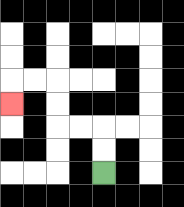{'start': '[4, 7]', 'end': '[0, 4]', 'path_directions': 'U,U,L,L,U,U,L,L,D', 'path_coordinates': '[[4, 7], [4, 6], [4, 5], [3, 5], [2, 5], [2, 4], [2, 3], [1, 3], [0, 3], [0, 4]]'}